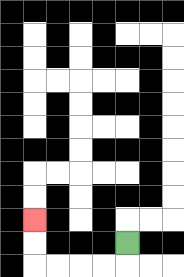{'start': '[5, 10]', 'end': '[1, 9]', 'path_directions': 'D,L,L,L,L,U,U', 'path_coordinates': '[[5, 10], [5, 11], [4, 11], [3, 11], [2, 11], [1, 11], [1, 10], [1, 9]]'}